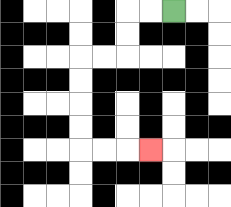{'start': '[7, 0]', 'end': '[6, 6]', 'path_directions': 'L,L,D,D,L,L,D,D,D,D,R,R,R', 'path_coordinates': '[[7, 0], [6, 0], [5, 0], [5, 1], [5, 2], [4, 2], [3, 2], [3, 3], [3, 4], [3, 5], [3, 6], [4, 6], [5, 6], [6, 6]]'}